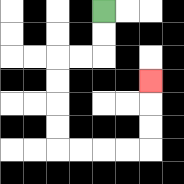{'start': '[4, 0]', 'end': '[6, 3]', 'path_directions': 'D,D,L,L,D,D,D,D,R,R,R,R,U,U,U', 'path_coordinates': '[[4, 0], [4, 1], [4, 2], [3, 2], [2, 2], [2, 3], [2, 4], [2, 5], [2, 6], [3, 6], [4, 6], [5, 6], [6, 6], [6, 5], [6, 4], [6, 3]]'}